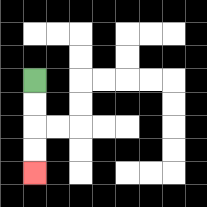{'start': '[1, 3]', 'end': '[1, 7]', 'path_directions': 'D,D,D,D', 'path_coordinates': '[[1, 3], [1, 4], [1, 5], [1, 6], [1, 7]]'}